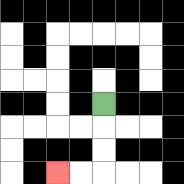{'start': '[4, 4]', 'end': '[2, 7]', 'path_directions': 'D,D,D,L,L', 'path_coordinates': '[[4, 4], [4, 5], [4, 6], [4, 7], [3, 7], [2, 7]]'}